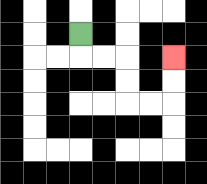{'start': '[3, 1]', 'end': '[7, 2]', 'path_directions': 'D,R,R,D,D,R,R,U,U', 'path_coordinates': '[[3, 1], [3, 2], [4, 2], [5, 2], [5, 3], [5, 4], [6, 4], [7, 4], [7, 3], [7, 2]]'}